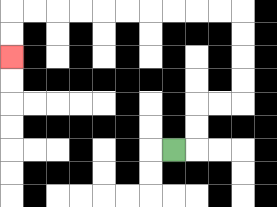{'start': '[7, 6]', 'end': '[0, 2]', 'path_directions': 'R,U,U,R,R,U,U,U,U,L,L,L,L,L,L,L,L,L,L,D,D', 'path_coordinates': '[[7, 6], [8, 6], [8, 5], [8, 4], [9, 4], [10, 4], [10, 3], [10, 2], [10, 1], [10, 0], [9, 0], [8, 0], [7, 0], [6, 0], [5, 0], [4, 0], [3, 0], [2, 0], [1, 0], [0, 0], [0, 1], [0, 2]]'}